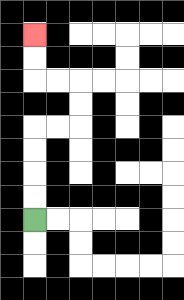{'start': '[1, 9]', 'end': '[1, 1]', 'path_directions': 'U,U,U,U,R,R,U,U,L,L,U,U', 'path_coordinates': '[[1, 9], [1, 8], [1, 7], [1, 6], [1, 5], [2, 5], [3, 5], [3, 4], [3, 3], [2, 3], [1, 3], [1, 2], [1, 1]]'}